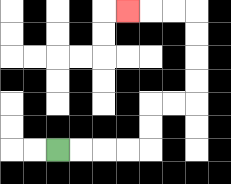{'start': '[2, 6]', 'end': '[5, 0]', 'path_directions': 'R,R,R,R,U,U,R,R,U,U,U,U,L,L,L', 'path_coordinates': '[[2, 6], [3, 6], [4, 6], [5, 6], [6, 6], [6, 5], [6, 4], [7, 4], [8, 4], [8, 3], [8, 2], [8, 1], [8, 0], [7, 0], [6, 0], [5, 0]]'}